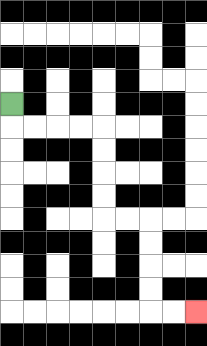{'start': '[0, 4]', 'end': '[8, 13]', 'path_directions': 'D,R,R,R,R,D,D,D,D,R,R,D,D,D,D,R,R', 'path_coordinates': '[[0, 4], [0, 5], [1, 5], [2, 5], [3, 5], [4, 5], [4, 6], [4, 7], [4, 8], [4, 9], [5, 9], [6, 9], [6, 10], [6, 11], [6, 12], [6, 13], [7, 13], [8, 13]]'}